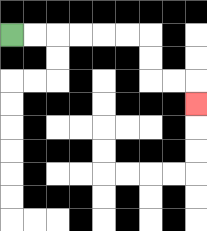{'start': '[0, 1]', 'end': '[8, 4]', 'path_directions': 'R,R,R,R,R,R,D,D,R,R,D', 'path_coordinates': '[[0, 1], [1, 1], [2, 1], [3, 1], [4, 1], [5, 1], [6, 1], [6, 2], [6, 3], [7, 3], [8, 3], [8, 4]]'}